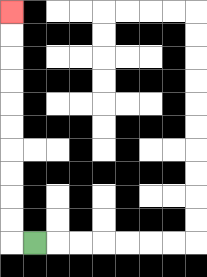{'start': '[1, 10]', 'end': '[0, 0]', 'path_directions': 'L,U,U,U,U,U,U,U,U,U,U', 'path_coordinates': '[[1, 10], [0, 10], [0, 9], [0, 8], [0, 7], [0, 6], [0, 5], [0, 4], [0, 3], [0, 2], [0, 1], [0, 0]]'}